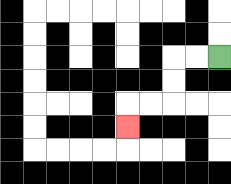{'start': '[9, 2]', 'end': '[5, 5]', 'path_directions': 'L,L,D,D,L,L,D', 'path_coordinates': '[[9, 2], [8, 2], [7, 2], [7, 3], [7, 4], [6, 4], [5, 4], [5, 5]]'}